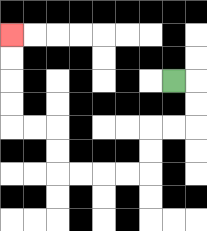{'start': '[7, 3]', 'end': '[0, 1]', 'path_directions': 'R,D,D,L,L,D,D,L,L,L,L,U,U,L,L,U,U,U,U', 'path_coordinates': '[[7, 3], [8, 3], [8, 4], [8, 5], [7, 5], [6, 5], [6, 6], [6, 7], [5, 7], [4, 7], [3, 7], [2, 7], [2, 6], [2, 5], [1, 5], [0, 5], [0, 4], [0, 3], [0, 2], [0, 1]]'}